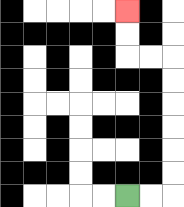{'start': '[5, 8]', 'end': '[5, 0]', 'path_directions': 'R,R,U,U,U,U,U,U,L,L,U,U', 'path_coordinates': '[[5, 8], [6, 8], [7, 8], [7, 7], [7, 6], [7, 5], [7, 4], [7, 3], [7, 2], [6, 2], [5, 2], [5, 1], [5, 0]]'}